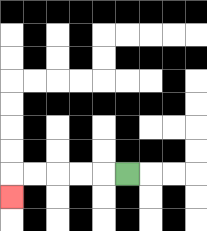{'start': '[5, 7]', 'end': '[0, 8]', 'path_directions': 'L,L,L,L,L,D', 'path_coordinates': '[[5, 7], [4, 7], [3, 7], [2, 7], [1, 7], [0, 7], [0, 8]]'}